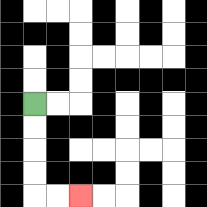{'start': '[1, 4]', 'end': '[3, 8]', 'path_directions': 'D,D,D,D,R,R', 'path_coordinates': '[[1, 4], [1, 5], [1, 6], [1, 7], [1, 8], [2, 8], [3, 8]]'}